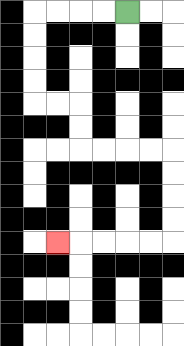{'start': '[5, 0]', 'end': '[2, 10]', 'path_directions': 'L,L,L,L,D,D,D,D,R,R,D,D,R,R,R,R,D,D,D,D,L,L,L,L,L', 'path_coordinates': '[[5, 0], [4, 0], [3, 0], [2, 0], [1, 0], [1, 1], [1, 2], [1, 3], [1, 4], [2, 4], [3, 4], [3, 5], [3, 6], [4, 6], [5, 6], [6, 6], [7, 6], [7, 7], [7, 8], [7, 9], [7, 10], [6, 10], [5, 10], [4, 10], [3, 10], [2, 10]]'}